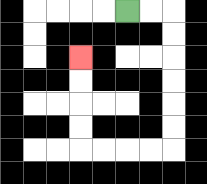{'start': '[5, 0]', 'end': '[3, 2]', 'path_directions': 'R,R,D,D,D,D,D,D,L,L,L,L,U,U,U,U', 'path_coordinates': '[[5, 0], [6, 0], [7, 0], [7, 1], [7, 2], [7, 3], [7, 4], [7, 5], [7, 6], [6, 6], [5, 6], [4, 6], [3, 6], [3, 5], [3, 4], [3, 3], [3, 2]]'}